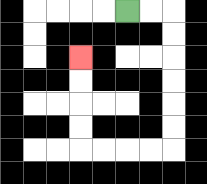{'start': '[5, 0]', 'end': '[3, 2]', 'path_directions': 'R,R,D,D,D,D,D,D,L,L,L,L,U,U,U,U', 'path_coordinates': '[[5, 0], [6, 0], [7, 0], [7, 1], [7, 2], [7, 3], [7, 4], [7, 5], [7, 6], [6, 6], [5, 6], [4, 6], [3, 6], [3, 5], [3, 4], [3, 3], [3, 2]]'}